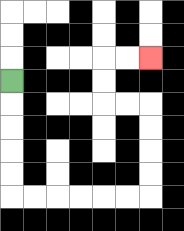{'start': '[0, 3]', 'end': '[6, 2]', 'path_directions': 'D,D,D,D,D,R,R,R,R,R,R,U,U,U,U,L,L,U,U,R,R', 'path_coordinates': '[[0, 3], [0, 4], [0, 5], [0, 6], [0, 7], [0, 8], [1, 8], [2, 8], [3, 8], [4, 8], [5, 8], [6, 8], [6, 7], [6, 6], [6, 5], [6, 4], [5, 4], [4, 4], [4, 3], [4, 2], [5, 2], [6, 2]]'}